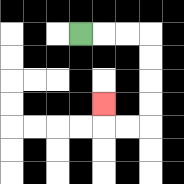{'start': '[3, 1]', 'end': '[4, 4]', 'path_directions': 'R,R,R,D,D,D,D,L,L,U', 'path_coordinates': '[[3, 1], [4, 1], [5, 1], [6, 1], [6, 2], [6, 3], [6, 4], [6, 5], [5, 5], [4, 5], [4, 4]]'}